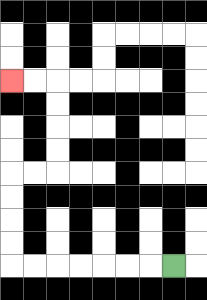{'start': '[7, 11]', 'end': '[0, 3]', 'path_directions': 'L,L,L,L,L,L,L,U,U,U,U,R,R,U,U,U,U,L,L', 'path_coordinates': '[[7, 11], [6, 11], [5, 11], [4, 11], [3, 11], [2, 11], [1, 11], [0, 11], [0, 10], [0, 9], [0, 8], [0, 7], [1, 7], [2, 7], [2, 6], [2, 5], [2, 4], [2, 3], [1, 3], [0, 3]]'}